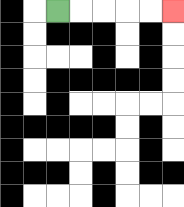{'start': '[2, 0]', 'end': '[7, 0]', 'path_directions': 'R,R,R,R,R', 'path_coordinates': '[[2, 0], [3, 0], [4, 0], [5, 0], [6, 0], [7, 0]]'}